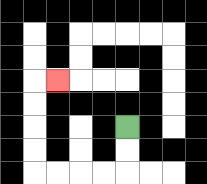{'start': '[5, 5]', 'end': '[2, 3]', 'path_directions': 'D,D,L,L,L,L,U,U,U,U,R', 'path_coordinates': '[[5, 5], [5, 6], [5, 7], [4, 7], [3, 7], [2, 7], [1, 7], [1, 6], [1, 5], [1, 4], [1, 3], [2, 3]]'}